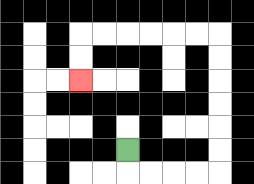{'start': '[5, 6]', 'end': '[3, 3]', 'path_directions': 'D,R,R,R,R,U,U,U,U,U,U,L,L,L,L,L,L,D,D', 'path_coordinates': '[[5, 6], [5, 7], [6, 7], [7, 7], [8, 7], [9, 7], [9, 6], [9, 5], [9, 4], [9, 3], [9, 2], [9, 1], [8, 1], [7, 1], [6, 1], [5, 1], [4, 1], [3, 1], [3, 2], [3, 3]]'}